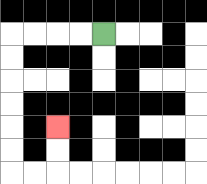{'start': '[4, 1]', 'end': '[2, 5]', 'path_directions': 'L,L,L,L,D,D,D,D,D,D,R,R,U,U', 'path_coordinates': '[[4, 1], [3, 1], [2, 1], [1, 1], [0, 1], [0, 2], [0, 3], [0, 4], [0, 5], [0, 6], [0, 7], [1, 7], [2, 7], [2, 6], [2, 5]]'}